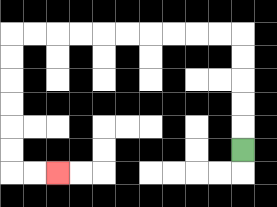{'start': '[10, 6]', 'end': '[2, 7]', 'path_directions': 'U,U,U,U,U,L,L,L,L,L,L,L,L,L,L,D,D,D,D,D,D,R,R', 'path_coordinates': '[[10, 6], [10, 5], [10, 4], [10, 3], [10, 2], [10, 1], [9, 1], [8, 1], [7, 1], [6, 1], [5, 1], [4, 1], [3, 1], [2, 1], [1, 1], [0, 1], [0, 2], [0, 3], [0, 4], [0, 5], [0, 6], [0, 7], [1, 7], [2, 7]]'}